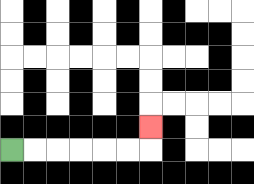{'start': '[0, 6]', 'end': '[6, 5]', 'path_directions': 'R,R,R,R,R,R,U', 'path_coordinates': '[[0, 6], [1, 6], [2, 6], [3, 6], [4, 6], [5, 6], [6, 6], [6, 5]]'}